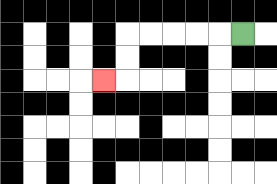{'start': '[10, 1]', 'end': '[4, 3]', 'path_directions': 'L,L,L,L,L,D,D,L', 'path_coordinates': '[[10, 1], [9, 1], [8, 1], [7, 1], [6, 1], [5, 1], [5, 2], [5, 3], [4, 3]]'}